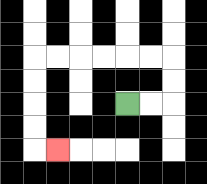{'start': '[5, 4]', 'end': '[2, 6]', 'path_directions': 'R,R,U,U,L,L,L,L,L,L,D,D,D,D,R', 'path_coordinates': '[[5, 4], [6, 4], [7, 4], [7, 3], [7, 2], [6, 2], [5, 2], [4, 2], [3, 2], [2, 2], [1, 2], [1, 3], [1, 4], [1, 5], [1, 6], [2, 6]]'}